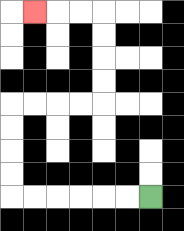{'start': '[6, 8]', 'end': '[1, 0]', 'path_directions': 'L,L,L,L,L,L,U,U,U,U,R,R,R,R,U,U,U,U,L,L,L', 'path_coordinates': '[[6, 8], [5, 8], [4, 8], [3, 8], [2, 8], [1, 8], [0, 8], [0, 7], [0, 6], [0, 5], [0, 4], [1, 4], [2, 4], [3, 4], [4, 4], [4, 3], [4, 2], [4, 1], [4, 0], [3, 0], [2, 0], [1, 0]]'}